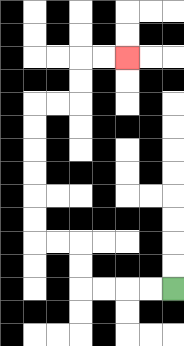{'start': '[7, 12]', 'end': '[5, 2]', 'path_directions': 'L,L,L,L,U,U,L,L,U,U,U,U,U,U,R,R,U,U,R,R', 'path_coordinates': '[[7, 12], [6, 12], [5, 12], [4, 12], [3, 12], [3, 11], [3, 10], [2, 10], [1, 10], [1, 9], [1, 8], [1, 7], [1, 6], [1, 5], [1, 4], [2, 4], [3, 4], [3, 3], [3, 2], [4, 2], [5, 2]]'}